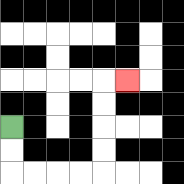{'start': '[0, 5]', 'end': '[5, 3]', 'path_directions': 'D,D,R,R,R,R,U,U,U,U,R', 'path_coordinates': '[[0, 5], [0, 6], [0, 7], [1, 7], [2, 7], [3, 7], [4, 7], [4, 6], [4, 5], [4, 4], [4, 3], [5, 3]]'}